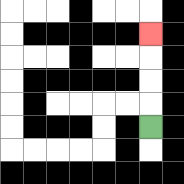{'start': '[6, 5]', 'end': '[6, 1]', 'path_directions': 'U,U,U,U', 'path_coordinates': '[[6, 5], [6, 4], [6, 3], [6, 2], [6, 1]]'}